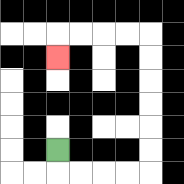{'start': '[2, 6]', 'end': '[2, 2]', 'path_directions': 'D,R,R,R,R,U,U,U,U,U,U,L,L,L,L,D', 'path_coordinates': '[[2, 6], [2, 7], [3, 7], [4, 7], [5, 7], [6, 7], [6, 6], [6, 5], [6, 4], [6, 3], [6, 2], [6, 1], [5, 1], [4, 1], [3, 1], [2, 1], [2, 2]]'}